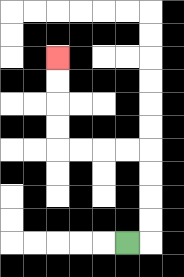{'start': '[5, 10]', 'end': '[2, 2]', 'path_directions': 'R,U,U,U,U,L,L,L,L,U,U,U,U', 'path_coordinates': '[[5, 10], [6, 10], [6, 9], [6, 8], [6, 7], [6, 6], [5, 6], [4, 6], [3, 6], [2, 6], [2, 5], [2, 4], [2, 3], [2, 2]]'}